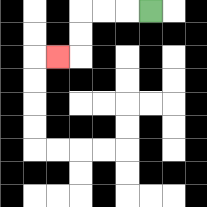{'start': '[6, 0]', 'end': '[2, 2]', 'path_directions': 'L,L,L,D,D,L', 'path_coordinates': '[[6, 0], [5, 0], [4, 0], [3, 0], [3, 1], [3, 2], [2, 2]]'}